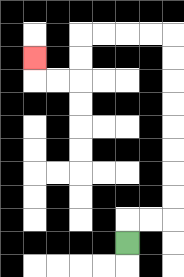{'start': '[5, 10]', 'end': '[1, 2]', 'path_directions': 'U,R,R,U,U,U,U,U,U,U,U,L,L,L,L,D,D,L,L,U', 'path_coordinates': '[[5, 10], [5, 9], [6, 9], [7, 9], [7, 8], [7, 7], [7, 6], [7, 5], [7, 4], [7, 3], [7, 2], [7, 1], [6, 1], [5, 1], [4, 1], [3, 1], [3, 2], [3, 3], [2, 3], [1, 3], [1, 2]]'}